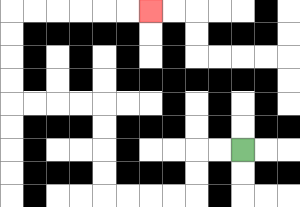{'start': '[10, 6]', 'end': '[6, 0]', 'path_directions': 'L,L,D,D,L,L,L,L,U,U,U,U,L,L,L,L,U,U,U,U,R,R,R,R,R,R', 'path_coordinates': '[[10, 6], [9, 6], [8, 6], [8, 7], [8, 8], [7, 8], [6, 8], [5, 8], [4, 8], [4, 7], [4, 6], [4, 5], [4, 4], [3, 4], [2, 4], [1, 4], [0, 4], [0, 3], [0, 2], [0, 1], [0, 0], [1, 0], [2, 0], [3, 0], [4, 0], [5, 0], [6, 0]]'}